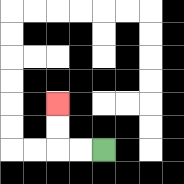{'start': '[4, 6]', 'end': '[2, 4]', 'path_directions': 'L,L,U,U', 'path_coordinates': '[[4, 6], [3, 6], [2, 6], [2, 5], [2, 4]]'}